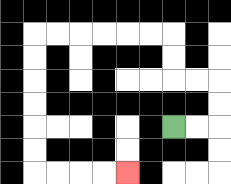{'start': '[7, 5]', 'end': '[5, 7]', 'path_directions': 'R,R,U,U,L,L,U,U,L,L,L,L,L,L,D,D,D,D,D,D,R,R,R,R', 'path_coordinates': '[[7, 5], [8, 5], [9, 5], [9, 4], [9, 3], [8, 3], [7, 3], [7, 2], [7, 1], [6, 1], [5, 1], [4, 1], [3, 1], [2, 1], [1, 1], [1, 2], [1, 3], [1, 4], [1, 5], [1, 6], [1, 7], [2, 7], [3, 7], [4, 7], [5, 7]]'}